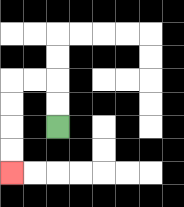{'start': '[2, 5]', 'end': '[0, 7]', 'path_directions': 'U,U,L,L,D,D,D,D', 'path_coordinates': '[[2, 5], [2, 4], [2, 3], [1, 3], [0, 3], [0, 4], [0, 5], [0, 6], [0, 7]]'}